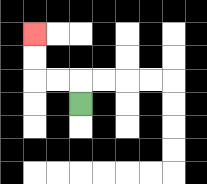{'start': '[3, 4]', 'end': '[1, 1]', 'path_directions': 'U,L,L,U,U', 'path_coordinates': '[[3, 4], [3, 3], [2, 3], [1, 3], [1, 2], [1, 1]]'}